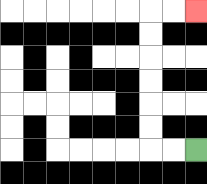{'start': '[8, 6]', 'end': '[8, 0]', 'path_directions': 'L,L,U,U,U,U,U,U,R,R', 'path_coordinates': '[[8, 6], [7, 6], [6, 6], [6, 5], [6, 4], [6, 3], [6, 2], [6, 1], [6, 0], [7, 0], [8, 0]]'}